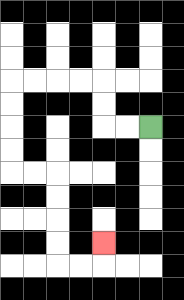{'start': '[6, 5]', 'end': '[4, 10]', 'path_directions': 'L,L,U,U,L,L,L,L,D,D,D,D,R,R,D,D,D,D,R,R,U', 'path_coordinates': '[[6, 5], [5, 5], [4, 5], [4, 4], [4, 3], [3, 3], [2, 3], [1, 3], [0, 3], [0, 4], [0, 5], [0, 6], [0, 7], [1, 7], [2, 7], [2, 8], [2, 9], [2, 10], [2, 11], [3, 11], [4, 11], [4, 10]]'}